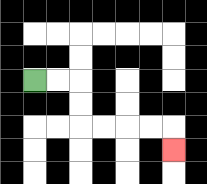{'start': '[1, 3]', 'end': '[7, 6]', 'path_directions': 'R,R,D,D,R,R,R,R,D', 'path_coordinates': '[[1, 3], [2, 3], [3, 3], [3, 4], [3, 5], [4, 5], [5, 5], [6, 5], [7, 5], [7, 6]]'}